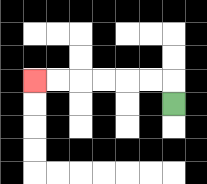{'start': '[7, 4]', 'end': '[1, 3]', 'path_directions': 'U,L,L,L,L,L,L', 'path_coordinates': '[[7, 4], [7, 3], [6, 3], [5, 3], [4, 3], [3, 3], [2, 3], [1, 3]]'}